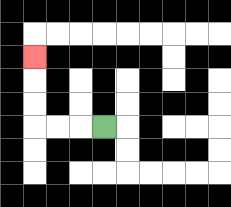{'start': '[4, 5]', 'end': '[1, 2]', 'path_directions': 'L,L,L,U,U,U', 'path_coordinates': '[[4, 5], [3, 5], [2, 5], [1, 5], [1, 4], [1, 3], [1, 2]]'}